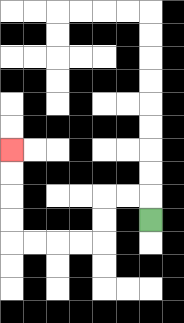{'start': '[6, 9]', 'end': '[0, 6]', 'path_directions': 'U,L,L,D,D,L,L,L,L,U,U,U,U', 'path_coordinates': '[[6, 9], [6, 8], [5, 8], [4, 8], [4, 9], [4, 10], [3, 10], [2, 10], [1, 10], [0, 10], [0, 9], [0, 8], [0, 7], [0, 6]]'}